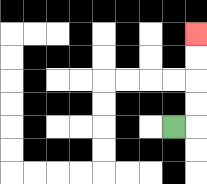{'start': '[7, 5]', 'end': '[8, 1]', 'path_directions': 'R,U,U,U,U', 'path_coordinates': '[[7, 5], [8, 5], [8, 4], [8, 3], [8, 2], [8, 1]]'}